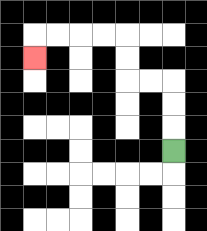{'start': '[7, 6]', 'end': '[1, 2]', 'path_directions': 'U,U,U,L,L,U,U,L,L,L,L,D', 'path_coordinates': '[[7, 6], [7, 5], [7, 4], [7, 3], [6, 3], [5, 3], [5, 2], [5, 1], [4, 1], [3, 1], [2, 1], [1, 1], [1, 2]]'}